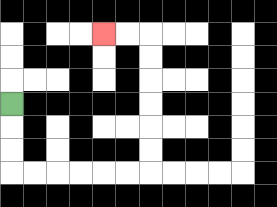{'start': '[0, 4]', 'end': '[4, 1]', 'path_directions': 'D,D,D,R,R,R,R,R,R,U,U,U,U,U,U,L,L', 'path_coordinates': '[[0, 4], [0, 5], [0, 6], [0, 7], [1, 7], [2, 7], [3, 7], [4, 7], [5, 7], [6, 7], [6, 6], [6, 5], [6, 4], [6, 3], [6, 2], [6, 1], [5, 1], [4, 1]]'}